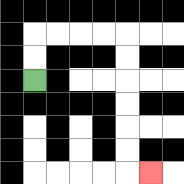{'start': '[1, 3]', 'end': '[6, 7]', 'path_directions': 'U,U,R,R,R,R,D,D,D,D,D,D,R', 'path_coordinates': '[[1, 3], [1, 2], [1, 1], [2, 1], [3, 1], [4, 1], [5, 1], [5, 2], [5, 3], [5, 4], [5, 5], [5, 6], [5, 7], [6, 7]]'}